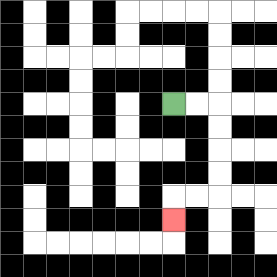{'start': '[7, 4]', 'end': '[7, 9]', 'path_directions': 'R,R,D,D,D,D,L,L,D', 'path_coordinates': '[[7, 4], [8, 4], [9, 4], [9, 5], [9, 6], [9, 7], [9, 8], [8, 8], [7, 8], [7, 9]]'}